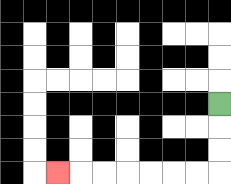{'start': '[9, 4]', 'end': '[2, 7]', 'path_directions': 'D,D,D,L,L,L,L,L,L,L', 'path_coordinates': '[[9, 4], [9, 5], [9, 6], [9, 7], [8, 7], [7, 7], [6, 7], [5, 7], [4, 7], [3, 7], [2, 7]]'}